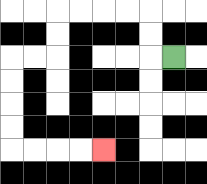{'start': '[7, 2]', 'end': '[4, 6]', 'path_directions': 'L,U,U,L,L,L,L,D,D,L,L,D,D,D,D,R,R,R,R', 'path_coordinates': '[[7, 2], [6, 2], [6, 1], [6, 0], [5, 0], [4, 0], [3, 0], [2, 0], [2, 1], [2, 2], [1, 2], [0, 2], [0, 3], [0, 4], [0, 5], [0, 6], [1, 6], [2, 6], [3, 6], [4, 6]]'}